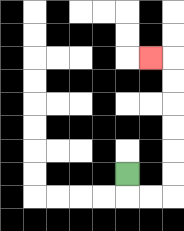{'start': '[5, 7]', 'end': '[6, 2]', 'path_directions': 'D,R,R,U,U,U,U,U,U,L', 'path_coordinates': '[[5, 7], [5, 8], [6, 8], [7, 8], [7, 7], [7, 6], [7, 5], [7, 4], [7, 3], [7, 2], [6, 2]]'}